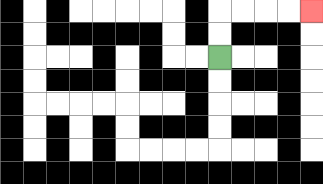{'start': '[9, 2]', 'end': '[13, 0]', 'path_directions': 'U,U,R,R,R,R', 'path_coordinates': '[[9, 2], [9, 1], [9, 0], [10, 0], [11, 0], [12, 0], [13, 0]]'}